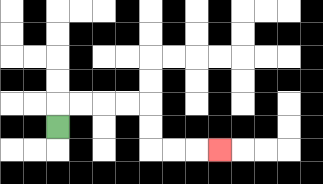{'start': '[2, 5]', 'end': '[9, 6]', 'path_directions': 'U,R,R,R,R,D,D,R,R,R', 'path_coordinates': '[[2, 5], [2, 4], [3, 4], [4, 4], [5, 4], [6, 4], [6, 5], [6, 6], [7, 6], [8, 6], [9, 6]]'}